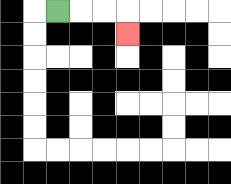{'start': '[2, 0]', 'end': '[5, 1]', 'path_directions': 'R,R,R,D', 'path_coordinates': '[[2, 0], [3, 0], [4, 0], [5, 0], [5, 1]]'}